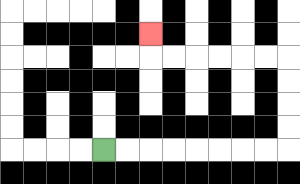{'start': '[4, 6]', 'end': '[6, 1]', 'path_directions': 'R,R,R,R,R,R,R,R,U,U,U,U,L,L,L,L,L,L,U', 'path_coordinates': '[[4, 6], [5, 6], [6, 6], [7, 6], [8, 6], [9, 6], [10, 6], [11, 6], [12, 6], [12, 5], [12, 4], [12, 3], [12, 2], [11, 2], [10, 2], [9, 2], [8, 2], [7, 2], [6, 2], [6, 1]]'}